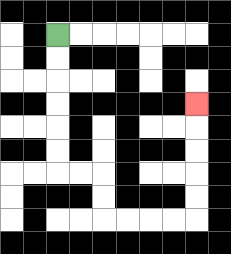{'start': '[2, 1]', 'end': '[8, 4]', 'path_directions': 'D,D,D,D,D,D,R,R,D,D,R,R,R,R,U,U,U,U,U', 'path_coordinates': '[[2, 1], [2, 2], [2, 3], [2, 4], [2, 5], [2, 6], [2, 7], [3, 7], [4, 7], [4, 8], [4, 9], [5, 9], [6, 9], [7, 9], [8, 9], [8, 8], [8, 7], [8, 6], [8, 5], [8, 4]]'}